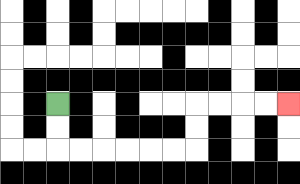{'start': '[2, 4]', 'end': '[12, 4]', 'path_directions': 'D,D,R,R,R,R,R,R,U,U,R,R,R,R', 'path_coordinates': '[[2, 4], [2, 5], [2, 6], [3, 6], [4, 6], [5, 6], [6, 6], [7, 6], [8, 6], [8, 5], [8, 4], [9, 4], [10, 4], [11, 4], [12, 4]]'}